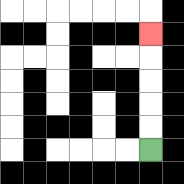{'start': '[6, 6]', 'end': '[6, 1]', 'path_directions': 'U,U,U,U,U', 'path_coordinates': '[[6, 6], [6, 5], [6, 4], [6, 3], [6, 2], [6, 1]]'}